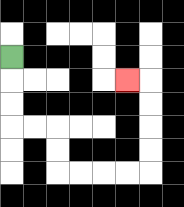{'start': '[0, 2]', 'end': '[5, 3]', 'path_directions': 'D,D,D,R,R,D,D,R,R,R,R,U,U,U,U,L', 'path_coordinates': '[[0, 2], [0, 3], [0, 4], [0, 5], [1, 5], [2, 5], [2, 6], [2, 7], [3, 7], [4, 7], [5, 7], [6, 7], [6, 6], [6, 5], [6, 4], [6, 3], [5, 3]]'}